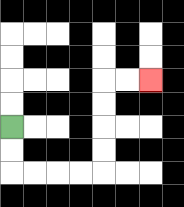{'start': '[0, 5]', 'end': '[6, 3]', 'path_directions': 'D,D,R,R,R,R,U,U,U,U,R,R', 'path_coordinates': '[[0, 5], [0, 6], [0, 7], [1, 7], [2, 7], [3, 7], [4, 7], [4, 6], [4, 5], [4, 4], [4, 3], [5, 3], [6, 3]]'}